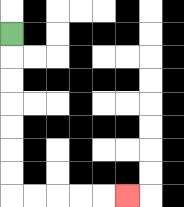{'start': '[0, 1]', 'end': '[5, 8]', 'path_directions': 'D,D,D,D,D,D,D,R,R,R,R,R', 'path_coordinates': '[[0, 1], [0, 2], [0, 3], [0, 4], [0, 5], [0, 6], [0, 7], [0, 8], [1, 8], [2, 8], [3, 8], [4, 8], [5, 8]]'}